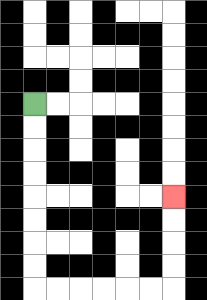{'start': '[1, 4]', 'end': '[7, 8]', 'path_directions': 'D,D,D,D,D,D,D,D,R,R,R,R,R,R,U,U,U,U', 'path_coordinates': '[[1, 4], [1, 5], [1, 6], [1, 7], [1, 8], [1, 9], [1, 10], [1, 11], [1, 12], [2, 12], [3, 12], [4, 12], [5, 12], [6, 12], [7, 12], [7, 11], [7, 10], [7, 9], [7, 8]]'}